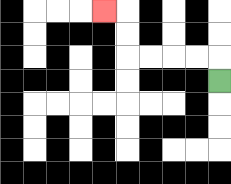{'start': '[9, 3]', 'end': '[4, 0]', 'path_directions': 'U,L,L,L,L,U,U,L', 'path_coordinates': '[[9, 3], [9, 2], [8, 2], [7, 2], [6, 2], [5, 2], [5, 1], [5, 0], [4, 0]]'}